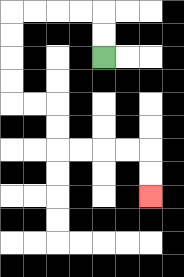{'start': '[4, 2]', 'end': '[6, 8]', 'path_directions': 'U,U,L,L,L,L,D,D,D,D,R,R,D,D,R,R,R,R,D,D', 'path_coordinates': '[[4, 2], [4, 1], [4, 0], [3, 0], [2, 0], [1, 0], [0, 0], [0, 1], [0, 2], [0, 3], [0, 4], [1, 4], [2, 4], [2, 5], [2, 6], [3, 6], [4, 6], [5, 6], [6, 6], [6, 7], [6, 8]]'}